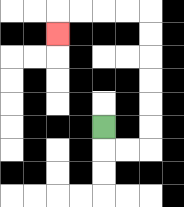{'start': '[4, 5]', 'end': '[2, 1]', 'path_directions': 'D,R,R,U,U,U,U,U,U,L,L,L,L,D', 'path_coordinates': '[[4, 5], [4, 6], [5, 6], [6, 6], [6, 5], [6, 4], [6, 3], [6, 2], [6, 1], [6, 0], [5, 0], [4, 0], [3, 0], [2, 0], [2, 1]]'}